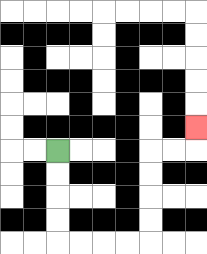{'start': '[2, 6]', 'end': '[8, 5]', 'path_directions': 'D,D,D,D,R,R,R,R,U,U,U,U,R,R,U', 'path_coordinates': '[[2, 6], [2, 7], [2, 8], [2, 9], [2, 10], [3, 10], [4, 10], [5, 10], [6, 10], [6, 9], [6, 8], [6, 7], [6, 6], [7, 6], [8, 6], [8, 5]]'}